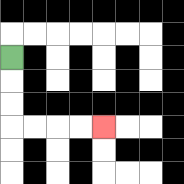{'start': '[0, 2]', 'end': '[4, 5]', 'path_directions': 'D,D,D,R,R,R,R', 'path_coordinates': '[[0, 2], [0, 3], [0, 4], [0, 5], [1, 5], [2, 5], [3, 5], [4, 5]]'}